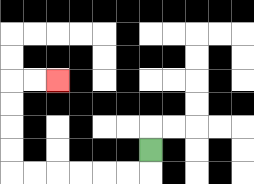{'start': '[6, 6]', 'end': '[2, 3]', 'path_directions': 'D,L,L,L,L,L,L,U,U,U,U,R,R', 'path_coordinates': '[[6, 6], [6, 7], [5, 7], [4, 7], [3, 7], [2, 7], [1, 7], [0, 7], [0, 6], [0, 5], [0, 4], [0, 3], [1, 3], [2, 3]]'}